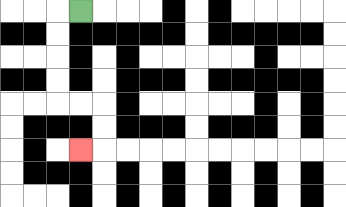{'start': '[3, 0]', 'end': '[3, 6]', 'path_directions': 'L,D,D,D,D,R,R,D,D,L', 'path_coordinates': '[[3, 0], [2, 0], [2, 1], [2, 2], [2, 3], [2, 4], [3, 4], [4, 4], [4, 5], [4, 6], [3, 6]]'}